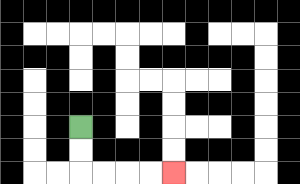{'start': '[3, 5]', 'end': '[7, 7]', 'path_directions': 'D,D,R,R,R,R', 'path_coordinates': '[[3, 5], [3, 6], [3, 7], [4, 7], [5, 7], [6, 7], [7, 7]]'}